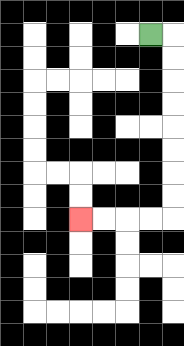{'start': '[6, 1]', 'end': '[3, 9]', 'path_directions': 'R,D,D,D,D,D,D,D,D,L,L,L,L', 'path_coordinates': '[[6, 1], [7, 1], [7, 2], [7, 3], [7, 4], [7, 5], [7, 6], [7, 7], [7, 8], [7, 9], [6, 9], [5, 9], [4, 9], [3, 9]]'}